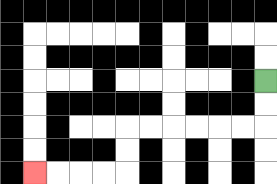{'start': '[11, 3]', 'end': '[1, 7]', 'path_directions': 'D,D,L,L,L,L,L,L,D,D,L,L,L,L', 'path_coordinates': '[[11, 3], [11, 4], [11, 5], [10, 5], [9, 5], [8, 5], [7, 5], [6, 5], [5, 5], [5, 6], [5, 7], [4, 7], [3, 7], [2, 7], [1, 7]]'}